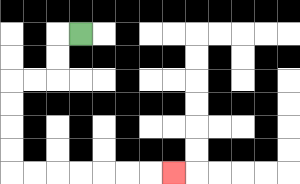{'start': '[3, 1]', 'end': '[7, 7]', 'path_directions': 'L,D,D,L,L,D,D,D,D,R,R,R,R,R,R,R', 'path_coordinates': '[[3, 1], [2, 1], [2, 2], [2, 3], [1, 3], [0, 3], [0, 4], [0, 5], [0, 6], [0, 7], [1, 7], [2, 7], [3, 7], [4, 7], [5, 7], [6, 7], [7, 7]]'}